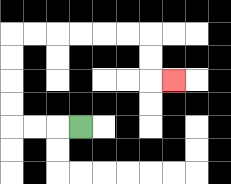{'start': '[3, 5]', 'end': '[7, 3]', 'path_directions': 'L,L,L,U,U,U,U,R,R,R,R,R,R,D,D,R', 'path_coordinates': '[[3, 5], [2, 5], [1, 5], [0, 5], [0, 4], [0, 3], [0, 2], [0, 1], [1, 1], [2, 1], [3, 1], [4, 1], [5, 1], [6, 1], [6, 2], [6, 3], [7, 3]]'}